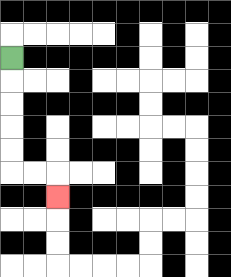{'start': '[0, 2]', 'end': '[2, 8]', 'path_directions': 'D,D,D,D,D,R,R,D', 'path_coordinates': '[[0, 2], [0, 3], [0, 4], [0, 5], [0, 6], [0, 7], [1, 7], [2, 7], [2, 8]]'}